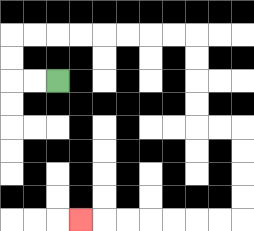{'start': '[2, 3]', 'end': '[3, 9]', 'path_directions': 'L,L,U,U,R,R,R,R,R,R,R,R,D,D,D,D,R,R,D,D,D,D,L,L,L,L,L,L,L', 'path_coordinates': '[[2, 3], [1, 3], [0, 3], [0, 2], [0, 1], [1, 1], [2, 1], [3, 1], [4, 1], [5, 1], [6, 1], [7, 1], [8, 1], [8, 2], [8, 3], [8, 4], [8, 5], [9, 5], [10, 5], [10, 6], [10, 7], [10, 8], [10, 9], [9, 9], [8, 9], [7, 9], [6, 9], [5, 9], [4, 9], [3, 9]]'}